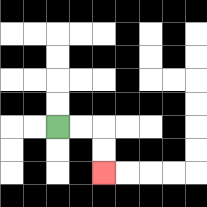{'start': '[2, 5]', 'end': '[4, 7]', 'path_directions': 'R,R,D,D', 'path_coordinates': '[[2, 5], [3, 5], [4, 5], [4, 6], [4, 7]]'}